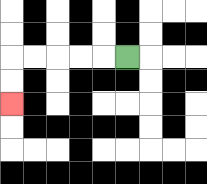{'start': '[5, 2]', 'end': '[0, 4]', 'path_directions': 'L,L,L,L,L,D,D', 'path_coordinates': '[[5, 2], [4, 2], [3, 2], [2, 2], [1, 2], [0, 2], [0, 3], [0, 4]]'}